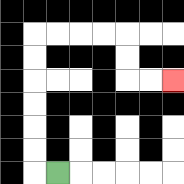{'start': '[2, 7]', 'end': '[7, 3]', 'path_directions': 'L,U,U,U,U,U,U,R,R,R,R,D,D,R,R', 'path_coordinates': '[[2, 7], [1, 7], [1, 6], [1, 5], [1, 4], [1, 3], [1, 2], [1, 1], [2, 1], [3, 1], [4, 1], [5, 1], [5, 2], [5, 3], [6, 3], [7, 3]]'}